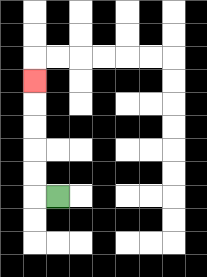{'start': '[2, 8]', 'end': '[1, 3]', 'path_directions': 'L,U,U,U,U,U', 'path_coordinates': '[[2, 8], [1, 8], [1, 7], [1, 6], [1, 5], [1, 4], [1, 3]]'}